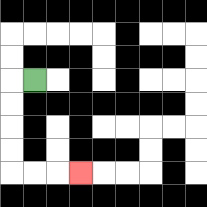{'start': '[1, 3]', 'end': '[3, 7]', 'path_directions': 'L,D,D,D,D,R,R,R', 'path_coordinates': '[[1, 3], [0, 3], [0, 4], [0, 5], [0, 6], [0, 7], [1, 7], [2, 7], [3, 7]]'}